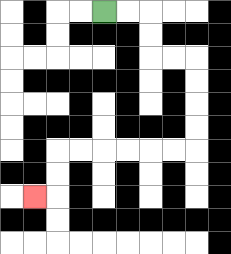{'start': '[4, 0]', 'end': '[1, 8]', 'path_directions': 'R,R,D,D,R,R,D,D,D,D,L,L,L,L,L,L,D,D,L', 'path_coordinates': '[[4, 0], [5, 0], [6, 0], [6, 1], [6, 2], [7, 2], [8, 2], [8, 3], [8, 4], [8, 5], [8, 6], [7, 6], [6, 6], [5, 6], [4, 6], [3, 6], [2, 6], [2, 7], [2, 8], [1, 8]]'}